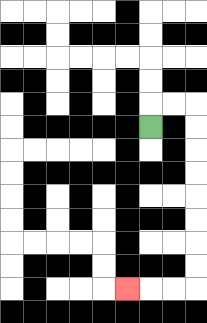{'start': '[6, 5]', 'end': '[5, 12]', 'path_directions': 'U,R,R,D,D,D,D,D,D,D,D,L,L,L', 'path_coordinates': '[[6, 5], [6, 4], [7, 4], [8, 4], [8, 5], [8, 6], [8, 7], [8, 8], [8, 9], [8, 10], [8, 11], [8, 12], [7, 12], [6, 12], [5, 12]]'}